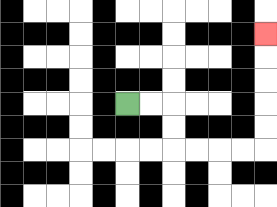{'start': '[5, 4]', 'end': '[11, 1]', 'path_directions': 'R,R,D,D,R,R,R,R,U,U,U,U,U', 'path_coordinates': '[[5, 4], [6, 4], [7, 4], [7, 5], [7, 6], [8, 6], [9, 6], [10, 6], [11, 6], [11, 5], [11, 4], [11, 3], [11, 2], [11, 1]]'}